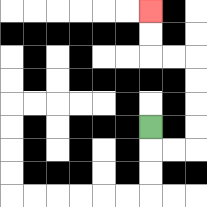{'start': '[6, 5]', 'end': '[6, 0]', 'path_directions': 'D,R,R,U,U,U,U,L,L,U,U', 'path_coordinates': '[[6, 5], [6, 6], [7, 6], [8, 6], [8, 5], [8, 4], [8, 3], [8, 2], [7, 2], [6, 2], [6, 1], [6, 0]]'}